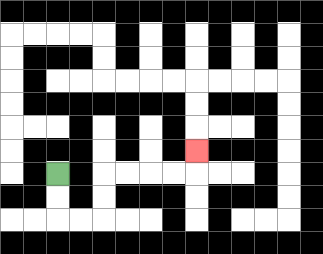{'start': '[2, 7]', 'end': '[8, 6]', 'path_directions': 'D,D,R,R,U,U,R,R,R,R,U', 'path_coordinates': '[[2, 7], [2, 8], [2, 9], [3, 9], [4, 9], [4, 8], [4, 7], [5, 7], [6, 7], [7, 7], [8, 7], [8, 6]]'}